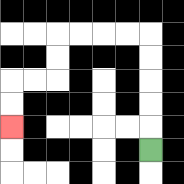{'start': '[6, 6]', 'end': '[0, 5]', 'path_directions': 'U,U,U,U,U,L,L,L,L,D,D,L,L,D,D', 'path_coordinates': '[[6, 6], [6, 5], [6, 4], [6, 3], [6, 2], [6, 1], [5, 1], [4, 1], [3, 1], [2, 1], [2, 2], [2, 3], [1, 3], [0, 3], [0, 4], [0, 5]]'}